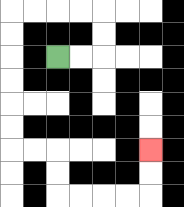{'start': '[2, 2]', 'end': '[6, 6]', 'path_directions': 'R,R,U,U,L,L,L,L,D,D,D,D,D,D,R,R,D,D,R,R,R,R,U,U', 'path_coordinates': '[[2, 2], [3, 2], [4, 2], [4, 1], [4, 0], [3, 0], [2, 0], [1, 0], [0, 0], [0, 1], [0, 2], [0, 3], [0, 4], [0, 5], [0, 6], [1, 6], [2, 6], [2, 7], [2, 8], [3, 8], [4, 8], [5, 8], [6, 8], [6, 7], [6, 6]]'}